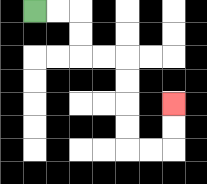{'start': '[1, 0]', 'end': '[7, 4]', 'path_directions': 'R,R,D,D,R,R,D,D,D,D,R,R,U,U', 'path_coordinates': '[[1, 0], [2, 0], [3, 0], [3, 1], [3, 2], [4, 2], [5, 2], [5, 3], [5, 4], [5, 5], [5, 6], [6, 6], [7, 6], [7, 5], [7, 4]]'}